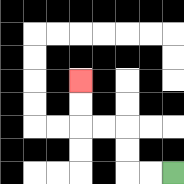{'start': '[7, 7]', 'end': '[3, 3]', 'path_directions': 'L,L,U,U,L,L,U,U', 'path_coordinates': '[[7, 7], [6, 7], [5, 7], [5, 6], [5, 5], [4, 5], [3, 5], [3, 4], [3, 3]]'}